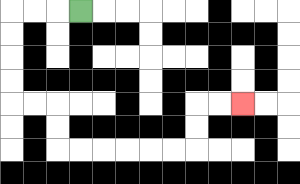{'start': '[3, 0]', 'end': '[10, 4]', 'path_directions': 'L,L,L,D,D,D,D,R,R,D,D,R,R,R,R,R,R,U,U,R,R', 'path_coordinates': '[[3, 0], [2, 0], [1, 0], [0, 0], [0, 1], [0, 2], [0, 3], [0, 4], [1, 4], [2, 4], [2, 5], [2, 6], [3, 6], [4, 6], [5, 6], [6, 6], [7, 6], [8, 6], [8, 5], [8, 4], [9, 4], [10, 4]]'}